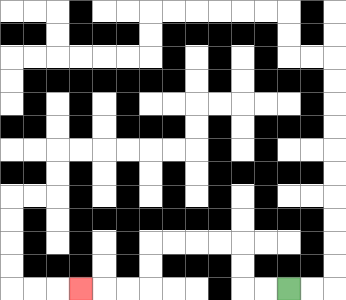{'start': '[12, 12]', 'end': '[3, 12]', 'path_directions': 'L,L,U,U,L,L,L,L,D,D,L,L,L', 'path_coordinates': '[[12, 12], [11, 12], [10, 12], [10, 11], [10, 10], [9, 10], [8, 10], [7, 10], [6, 10], [6, 11], [6, 12], [5, 12], [4, 12], [3, 12]]'}